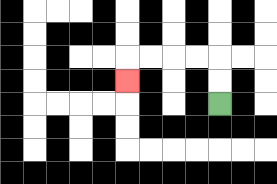{'start': '[9, 4]', 'end': '[5, 3]', 'path_directions': 'U,U,L,L,L,L,D', 'path_coordinates': '[[9, 4], [9, 3], [9, 2], [8, 2], [7, 2], [6, 2], [5, 2], [5, 3]]'}